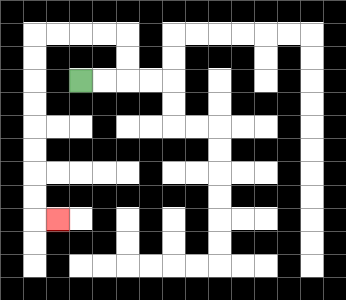{'start': '[3, 3]', 'end': '[2, 9]', 'path_directions': 'R,R,U,U,L,L,L,L,D,D,D,D,D,D,D,D,R', 'path_coordinates': '[[3, 3], [4, 3], [5, 3], [5, 2], [5, 1], [4, 1], [3, 1], [2, 1], [1, 1], [1, 2], [1, 3], [1, 4], [1, 5], [1, 6], [1, 7], [1, 8], [1, 9], [2, 9]]'}